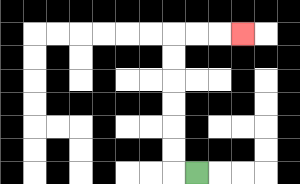{'start': '[8, 7]', 'end': '[10, 1]', 'path_directions': 'L,U,U,U,U,U,U,R,R,R', 'path_coordinates': '[[8, 7], [7, 7], [7, 6], [7, 5], [7, 4], [7, 3], [7, 2], [7, 1], [8, 1], [9, 1], [10, 1]]'}